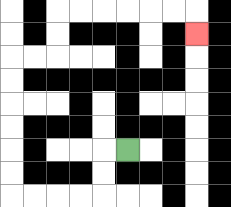{'start': '[5, 6]', 'end': '[8, 1]', 'path_directions': 'L,D,D,L,L,L,L,U,U,U,U,U,U,R,R,U,U,R,R,R,R,R,R,D', 'path_coordinates': '[[5, 6], [4, 6], [4, 7], [4, 8], [3, 8], [2, 8], [1, 8], [0, 8], [0, 7], [0, 6], [0, 5], [0, 4], [0, 3], [0, 2], [1, 2], [2, 2], [2, 1], [2, 0], [3, 0], [4, 0], [5, 0], [6, 0], [7, 0], [8, 0], [8, 1]]'}